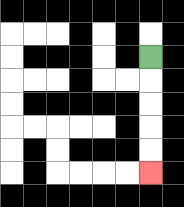{'start': '[6, 2]', 'end': '[6, 7]', 'path_directions': 'D,D,D,D,D', 'path_coordinates': '[[6, 2], [6, 3], [6, 4], [6, 5], [6, 6], [6, 7]]'}